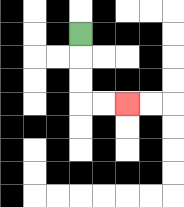{'start': '[3, 1]', 'end': '[5, 4]', 'path_directions': 'D,D,D,R,R', 'path_coordinates': '[[3, 1], [3, 2], [3, 3], [3, 4], [4, 4], [5, 4]]'}